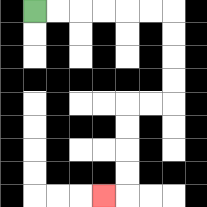{'start': '[1, 0]', 'end': '[4, 8]', 'path_directions': 'R,R,R,R,R,R,D,D,D,D,L,L,D,D,D,D,L', 'path_coordinates': '[[1, 0], [2, 0], [3, 0], [4, 0], [5, 0], [6, 0], [7, 0], [7, 1], [7, 2], [7, 3], [7, 4], [6, 4], [5, 4], [5, 5], [5, 6], [5, 7], [5, 8], [4, 8]]'}